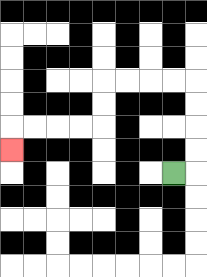{'start': '[7, 7]', 'end': '[0, 6]', 'path_directions': 'R,U,U,U,U,L,L,L,L,D,D,L,L,L,L,D', 'path_coordinates': '[[7, 7], [8, 7], [8, 6], [8, 5], [8, 4], [8, 3], [7, 3], [6, 3], [5, 3], [4, 3], [4, 4], [4, 5], [3, 5], [2, 5], [1, 5], [0, 5], [0, 6]]'}